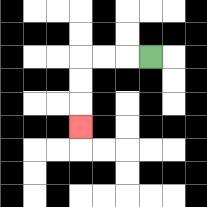{'start': '[6, 2]', 'end': '[3, 5]', 'path_directions': 'L,L,L,D,D,D', 'path_coordinates': '[[6, 2], [5, 2], [4, 2], [3, 2], [3, 3], [3, 4], [3, 5]]'}